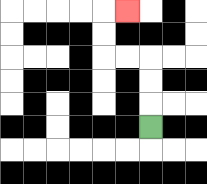{'start': '[6, 5]', 'end': '[5, 0]', 'path_directions': 'U,U,U,L,L,U,U,R', 'path_coordinates': '[[6, 5], [6, 4], [6, 3], [6, 2], [5, 2], [4, 2], [4, 1], [4, 0], [5, 0]]'}